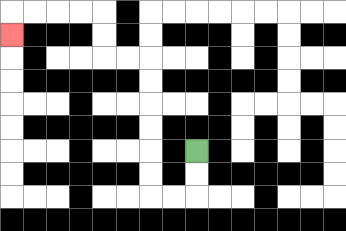{'start': '[8, 6]', 'end': '[0, 1]', 'path_directions': 'D,D,L,L,U,U,U,U,U,U,L,L,U,U,L,L,L,L,D', 'path_coordinates': '[[8, 6], [8, 7], [8, 8], [7, 8], [6, 8], [6, 7], [6, 6], [6, 5], [6, 4], [6, 3], [6, 2], [5, 2], [4, 2], [4, 1], [4, 0], [3, 0], [2, 0], [1, 0], [0, 0], [0, 1]]'}